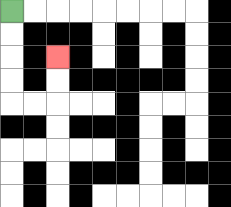{'start': '[0, 0]', 'end': '[2, 2]', 'path_directions': 'D,D,D,D,R,R,U,U', 'path_coordinates': '[[0, 0], [0, 1], [0, 2], [0, 3], [0, 4], [1, 4], [2, 4], [2, 3], [2, 2]]'}